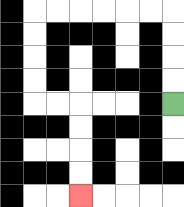{'start': '[7, 4]', 'end': '[3, 8]', 'path_directions': 'U,U,U,U,L,L,L,L,L,L,D,D,D,D,R,R,D,D,D,D', 'path_coordinates': '[[7, 4], [7, 3], [7, 2], [7, 1], [7, 0], [6, 0], [5, 0], [4, 0], [3, 0], [2, 0], [1, 0], [1, 1], [1, 2], [1, 3], [1, 4], [2, 4], [3, 4], [3, 5], [3, 6], [3, 7], [3, 8]]'}